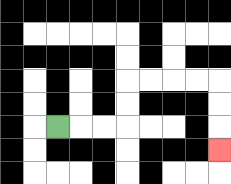{'start': '[2, 5]', 'end': '[9, 6]', 'path_directions': 'R,R,R,U,U,R,R,R,R,D,D,D', 'path_coordinates': '[[2, 5], [3, 5], [4, 5], [5, 5], [5, 4], [5, 3], [6, 3], [7, 3], [8, 3], [9, 3], [9, 4], [9, 5], [9, 6]]'}